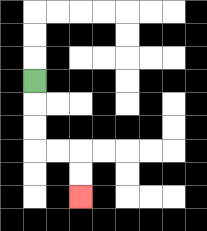{'start': '[1, 3]', 'end': '[3, 8]', 'path_directions': 'D,D,D,R,R,D,D', 'path_coordinates': '[[1, 3], [1, 4], [1, 5], [1, 6], [2, 6], [3, 6], [3, 7], [3, 8]]'}